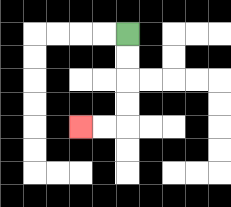{'start': '[5, 1]', 'end': '[3, 5]', 'path_directions': 'D,D,D,D,L,L', 'path_coordinates': '[[5, 1], [5, 2], [5, 3], [5, 4], [5, 5], [4, 5], [3, 5]]'}